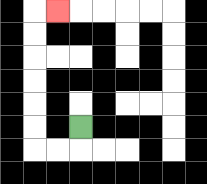{'start': '[3, 5]', 'end': '[2, 0]', 'path_directions': 'D,L,L,U,U,U,U,U,U,R', 'path_coordinates': '[[3, 5], [3, 6], [2, 6], [1, 6], [1, 5], [1, 4], [1, 3], [1, 2], [1, 1], [1, 0], [2, 0]]'}